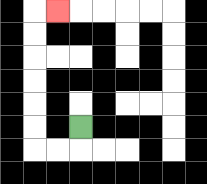{'start': '[3, 5]', 'end': '[2, 0]', 'path_directions': 'D,L,L,U,U,U,U,U,U,R', 'path_coordinates': '[[3, 5], [3, 6], [2, 6], [1, 6], [1, 5], [1, 4], [1, 3], [1, 2], [1, 1], [1, 0], [2, 0]]'}